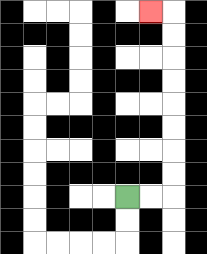{'start': '[5, 8]', 'end': '[6, 0]', 'path_directions': 'R,R,U,U,U,U,U,U,U,U,L', 'path_coordinates': '[[5, 8], [6, 8], [7, 8], [7, 7], [7, 6], [7, 5], [7, 4], [7, 3], [7, 2], [7, 1], [7, 0], [6, 0]]'}